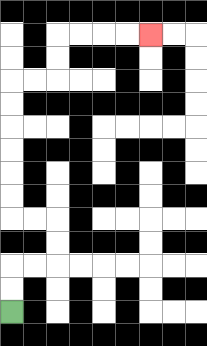{'start': '[0, 13]', 'end': '[6, 1]', 'path_directions': 'U,U,R,R,U,U,L,L,U,U,U,U,U,U,R,R,U,U,R,R,R,R', 'path_coordinates': '[[0, 13], [0, 12], [0, 11], [1, 11], [2, 11], [2, 10], [2, 9], [1, 9], [0, 9], [0, 8], [0, 7], [0, 6], [0, 5], [0, 4], [0, 3], [1, 3], [2, 3], [2, 2], [2, 1], [3, 1], [4, 1], [5, 1], [6, 1]]'}